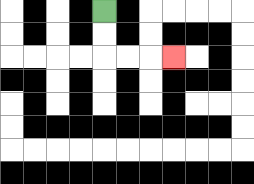{'start': '[4, 0]', 'end': '[7, 2]', 'path_directions': 'D,D,R,R,R', 'path_coordinates': '[[4, 0], [4, 1], [4, 2], [5, 2], [6, 2], [7, 2]]'}